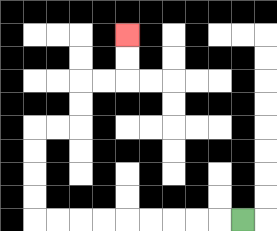{'start': '[10, 9]', 'end': '[5, 1]', 'path_directions': 'L,L,L,L,L,L,L,L,L,U,U,U,U,R,R,U,U,R,R,U,U', 'path_coordinates': '[[10, 9], [9, 9], [8, 9], [7, 9], [6, 9], [5, 9], [4, 9], [3, 9], [2, 9], [1, 9], [1, 8], [1, 7], [1, 6], [1, 5], [2, 5], [3, 5], [3, 4], [3, 3], [4, 3], [5, 3], [5, 2], [5, 1]]'}